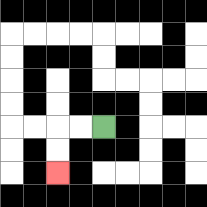{'start': '[4, 5]', 'end': '[2, 7]', 'path_directions': 'L,L,D,D', 'path_coordinates': '[[4, 5], [3, 5], [2, 5], [2, 6], [2, 7]]'}